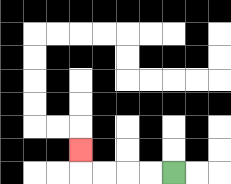{'start': '[7, 7]', 'end': '[3, 6]', 'path_directions': 'L,L,L,L,U', 'path_coordinates': '[[7, 7], [6, 7], [5, 7], [4, 7], [3, 7], [3, 6]]'}